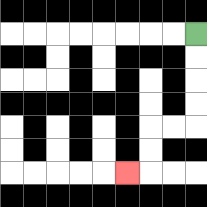{'start': '[8, 1]', 'end': '[5, 7]', 'path_directions': 'D,D,D,D,L,L,D,D,L', 'path_coordinates': '[[8, 1], [8, 2], [8, 3], [8, 4], [8, 5], [7, 5], [6, 5], [6, 6], [6, 7], [5, 7]]'}